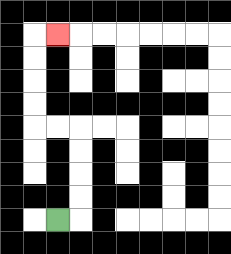{'start': '[2, 9]', 'end': '[2, 1]', 'path_directions': 'R,U,U,U,U,L,L,U,U,U,U,R', 'path_coordinates': '[[2, 9], [3, 9], [3, 8], [3, 7], [3, 6], [3, 5], [2, 5], [1, 5], [1, 4], [1, 3], [1, 2], [1, 1], [2, 1]]'}